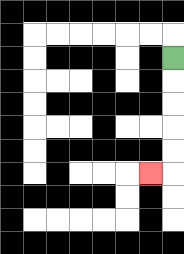{'start': '[7, 2]', 'end': '[6, 7]', 'path_directions': 'D,D,D,D,D,L', 'path_coordinates': '[[7, 2], [7, 3], [7, 4], [7, 5], [7, 6], [7, 7], [6, 7]]'}